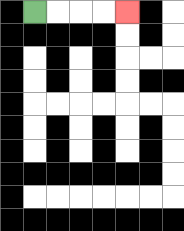{'start': '[1, 0]', 'end': '[5, 0]', 'path_directions': 'R,R,R,R', 'path_coordinates': '[[1, 0], [2, 0], [3, 0], [4, 0], [5, 0]]'}